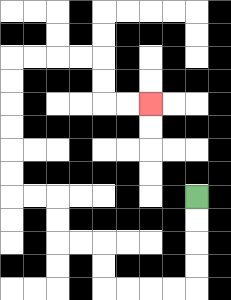{'start': '[8, 8]', 'end': '[6, 4]', 'path_directions': 'D,D,D,D,L,L,L,L,U,U,L,L,U,U,L,L,U,U,U,U,U,U,R,R,R,R,D,D,R,R', 'path_coordinates': '[[8, 8], [8, 9], [8, 10], [8, 11], [8, 12], [7, 12], [6, 12], [5, 12], [4, 12], [4, 11], [4, 10], [3, 10], [2, 10], [2, 9], [2, 8], [1, 8], [0, 8], [0, 7], [0, 6], [0, 5], [0, 4], [0, 3], [0, 2], [1, 2], [2, 2], [3, 2], [4, 2], [4, 3], [4, 4], [5, 4], [6, 4]]'}